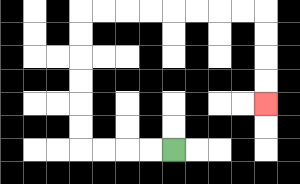{'start': '[7, 6]', 'end': '[11, 4]', 'path_directions': 'L,L,L,L,U,U,U,U,U,U,R,R,R,R,R,R,R,R,D,D,D,D', 'path_coordinates': '[[7, 6], [6, 6], [5, 6], [4, 6], [3, 6], [3, 5], [3, 4], [3, 3], [3, 2], [3, 1], [3, 0], [4, 0], [5, 0], [6, 0], [7, 0], [8, 0], [9, 0], [10, 0], [11, 0], [11, 1], [11, 2], [11, 3], [11, 4]]'}